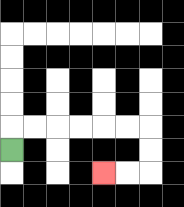{'start': '[0, 6]', 'end': '[4, 7]', 'path_directions': 'U,R,R,R,R,R,R,D,D,L,L', 'path_coordinates': '[[0, 6], [0, 5], [1, 5], [2, 5], [3, 5], [4, 5], [5, 5], [6, 5], [6, 6], [6, 7], [5, 7], [4, 7]]'}